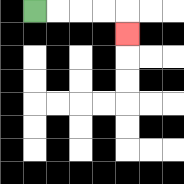{'start': '[1, 0]', 'end': '[5, 1]', 'path_directions': 'R,R,R,R,D', 'path_coordinates': '[[1, 0], [2, 0], [3, 0], [4, 0], [5, 0], [5, 1]]'}